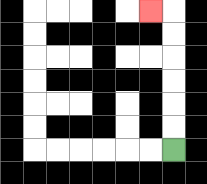{'start': '[7, 6]', 'end': '[6, 0]', 'path_directions': 'U,U,U,U,U,U,L', 'path_coordinates': '[[7, 6], [7, 5], [7, 4], [7, 3], [7, 2], [7, 1], [7, 0], [6, 0]]'}